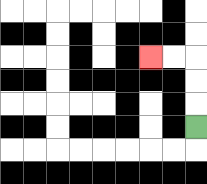{'start': '[8, 5]', 'end': '[6, 2]', 'path_directions': 'U,U,U,L,L', 'path_coordinates': '[[8, 5], [8, 4], [8, 3], [8, 2], [7, 2], [6, 2]]'}